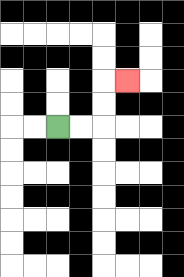{'start': '[2, 5]', 'end': '[5, 3]', 'path_directions': 'R,R,U,U,R', 'path_coordinates': '[[2, 5], [3, 5], [4, 5], [4, 4], [4, 3], [5, 3]]'}